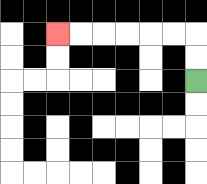{'start': '[8, 3]', 'end': '[2, 1]', 'path_directions': 'U,U,L,L,L,L,L,L', 'path_coordinates': '[[8, 3], [8, 2], [8, 1], [7, 1], [6, 1], [5, 1], [4, 1], [3, 1], [2, 1]]'}